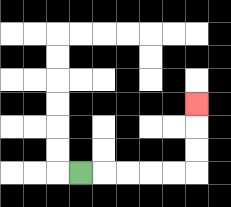{'start': '[3, 7]', 'end': '[8, 4]', 'path_directions': 'R,R,R,R,R,U,U,U', 'path_coordinates': '[[3, 7], [4, 7], [5, 7], [6, 7], [7, 7], [8, 7], [8, 6], [8, 5], [8, 4]]'}